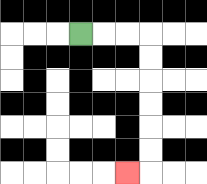{'start': '[3, 1]', 'end': '[5, 7]', 'path_directions': 'R,R,R,D,D,D,D,D,D,L', 'path_coordinates': '[[3, 1], [4, 1], [5, 1], [6, 1], [6, 2], [6, 3], [6, 4], [6, 5], [6, 6], [6, 7], [5, 7]]'}